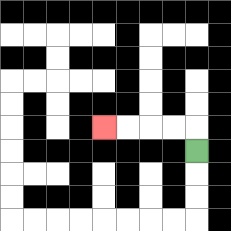{'start': '[8, 6]', 'end': '[4, 5]', 'path_directions': 'U,L,L,L,L', 'path_coordinates': '[[8, 6], [8, 5], [7, 5], [6, 5], [5, 5], [4, 5]]'}